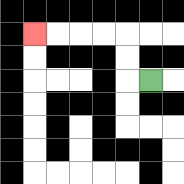{'start': '[6, 3]', 'end': '[1, 1]', 'path_directions': 'L,U,U,L,L,L,L', 'path_coordinates': '[[6, 3], [5, 3], [5, 2], [5, 1], [4, 1], [3, 1], [2, 1], [1, 1]]'}